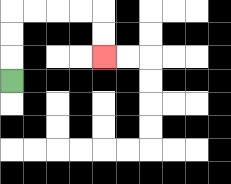{'start': '[0, 3]', 'end': '[4, 2]', 'path_directions': 'U,U,U,R,R,R,R,D,D', 'path_coordinates': '[[0, 3], [0, 2], [0, 1], [0, 0], [1, 0], [2, 0], [3, 0], [4, 0], [4, 1], [4, 2]]'}